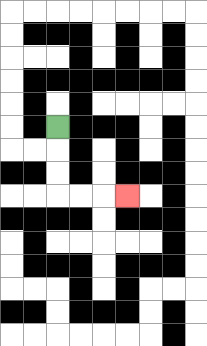{'start': '[2, 5]', 'end': '[5, 8]', 'path_directions': 'D,D,D,R,R,R', 'path_coordinates': '[[2, 5], [2, 6], [2, 7], [2, 8], [3, 8], [4, 8], [5, 8]]'}